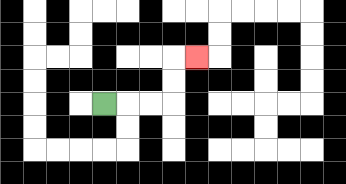{'start': '[4, 4]', 'end': '[8, 2]', 'path_directions': 'R,R,R,U,U,R', 'path_coordinates': '[[4, 4], [5, 4], [6, 4], [7, 4], [7, 3], [7, 2], [8, 2]]'}